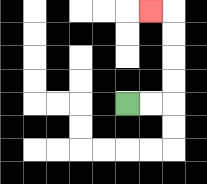{'start': '[5, 4]', 'end': '[6, 0]', 'path_directions': 'R,R,U,U,U,U,L', 'path_coordinates': '[[5, 4], [6, 4], [7, 4], [7, 3], [7, 2], [7, 1], [7, 0], [6, 0]]'}